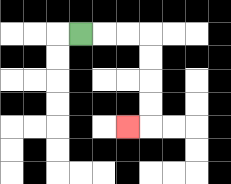{'start': '[3, 1]', 'end': '[5, 5]', 'path_directions': 'R,R,R,D,D,D,D,L', 'path_coordinates': '[[3, 1], [4, 1], [5, 1], [6, 1], [6, 2], [6, 3], [6, 4], [6, 5], [5, 5]]'}